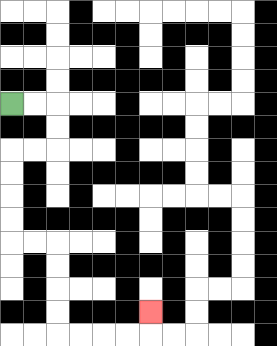{'start': '[0, 4]', 'end': '[6, 13]', 'path_directions': 'R,R,D,D,L,L,D,D,D,D,R,R,D,D,D,D,R,R,R,R,U', 'path_coordinates': '[[0, 4], [1, 4], [2, 4], [2, 5], [2, 6], [1, 6], [0, 6], [0, 7], [0, 8], [0, 9], [0, 10], [1, 10], [2, 10], [2, 11], [2, 12], [2, 13], [2, 14], [3, 14], [4, 14], [5, 14], [6, 14], [6, 13]]'}